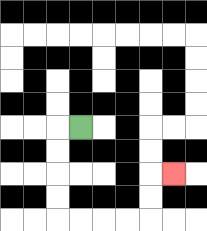{'start': '[3, 5]', 'end': '[7, 7]', 'path_directions': 'L,D,D,D,D,R,R,R,R,U,U,R', 'path_coordinates': '[[3, 5], [2, 5], [2, 6], [2, 7], [2, 8], [2, 9], [3, 9], [4, 9], [5, 9], [6, 9], [6, 8], [6, 7], [7, 7]]'}